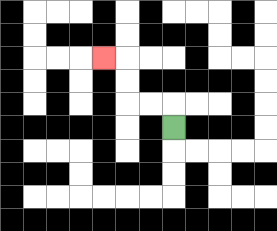{'start': '[7, 5]', 'end': '[4, 2]', 'path_directions': 'U,L,L,U,U,L', 'path_coordinates': '[[7, 5], [7, 4], [6, 4], [5, 4], [5, 3], [5, 2], [4, 2]]'}